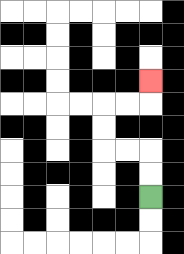{'start': '[6, 8]', 'end': '[6, 3]', 'path_directions': 'U,U,L,L,U,U,R,R,U', 'path_coordinates': '[[6, 8], [6, 7], [6, 6], [5, 6], [4, 6], [4, 5], [4, 4], [5, 4], [6, 4], [6, 3]]'}